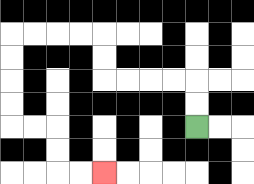{'start': '[8, 5]', 'end': '[4, 7]', 'path_directions': 'U,U,L,L,L,L,U,U,L,L,L,L,D,D,D,D,R,R,D,D,R,R', 'path_coordinates': '[[8, 5], [8, 4], [8, 3], [7, 3], [6, 3], [5, 3], [4, 3], [4, 2], [4, 1], [3, 1], [2, 1], [1, 1], [0, 1], [0, 2], [0, 3], [0, 4], [0, 5], [1, 5], [2, 5], [2, 6], [2, 7], [3, 7], [4, 7]]'}